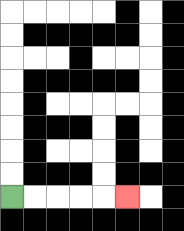{'start': '[0, 8]', 'end': '[5, 8]', 'path_directions': 'R,R,R,R,R', 'path_coordinates': '[[0, 8], [1, 8], [2, 8], [3, 8], [4, 8], [5, 8]]'}